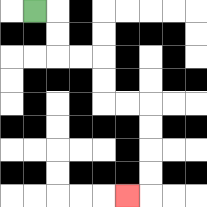{'start': '[1, 0]', 'end': '[5, 8]', 'path_directions': 'R,D,D,R,R,D,D,R,R,D,D,D,D,L', 'path_coordinates': '[[1, 0], [2, 0], [2, 1], [2, 2], [3, 2], [4, 2], [4, 3], [4, 4], [5, 4], [6, 4], [6, 5], [6, 6], [6, 7], [6, 8], [5, 8]]'}